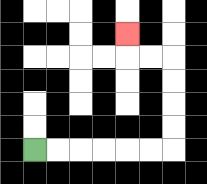{'start': '[1, 6]', 'end': '[5, 1]', 'path_directions': 'R,R,R,R,R,R,U,U,U,U,L,L,U', 'path_coordinates': '[[1, 6], [2, 6], [3, 6], [4, 6], [5, 6], [6, 6], [7, 6], [7, 5], [7, 4], [7, 3], [7, 2], [6, 2], [5, 2], [5, 1]]'}